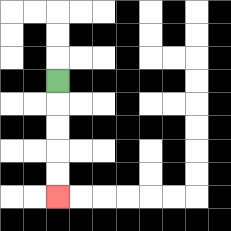{'start': '[2, 3]', 'end': '[2, 8]', 'path_directions': 'D,D,D,D,D', 'path_coordinates': '[[2, 3], [2, 4], [2, 5], [2, 6], [2, 7], [2, 8]]'}